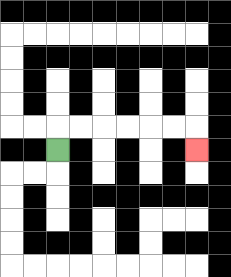{'start': '[2, 6]', 'end': '[8, 6]', 'path_directions': 'U,R,R,R,R,R,R,D', 'path_coordinates': '[[2, 6], [2, 5], [3, 5], [4, 5], [5, 5], [6, 5], [7, 5], [8, 5], [8, 6]]'}